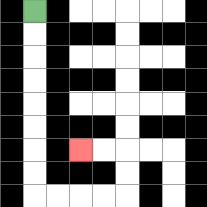{'start': '[1, 0]', 'end': '[3, 6]', 'path_directions': 'D,D,D,D,D,D,D,D,R,R,R,R,U,U,L,L', 'path_coordinates': '[[1, 0], [1, 1], [1, 2], [1, 3], [1, 4], [1, 5], [1, 6], [1, 7], [1, 8], [2, 8], [3, 8], [4, 8], [5, 8], [5, 7], [5, 6], [4, 6], [3, 6]]'}